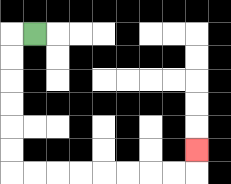{'start': '[1, 1]', 'end': '[8, 6]', 'path_directions': 'L,D,D,D,D,D,D,R,R,R,R,R,R,R,R,U', 'path_coordinates': '[[1, 1], [0, 1], [0, 2], [0, 3], [0, 4], [0, 5], [0, 6], [0, 7], [1, 7], [2, 7], [3, 7], [4, 7], [5, 7], [6, 7], [7, 7], [8, 7], [8, 6]]'}